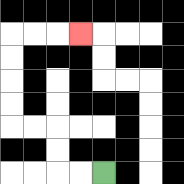{'start': '[4, 7]', 'end': '[3, 1]', 'path_directions': 'L,L,U,U,L,L,U,U,U,U,R,R,R', 'path_coordinates': '[[4, 7], [3, 7], [2, 7], [2, 6], [2, 5], [1, 5], [0, 5], [0, 4], [0, 3], [0, 2], [0, 1], [1, 1], [2, 1], [3, 1]]'}